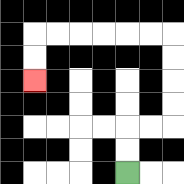{'start': '[5, 7]', 'end': '[1, 3]', 'path_directions': 'U,U,R,R,U,U,U,U,L,L,L,L,L,L,D,D', 'path_coordinates': '[[5, 7], [5, 6], [5, 5], [6, 5], [7, 5], [7, 4], [7, 3], [7, 2], [7, 1], [6, 1], [5, 1], [4, 1], [3, 1], [2, 1], [1, 1], [1, 2], [1, 3]]'}